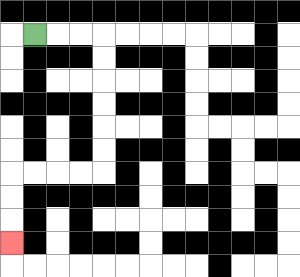{'start': '[1, 1]', 'end': '[0, 10]', 'path_directions': 'R,R,R,D,D,D,D,D,D,L,L,L,L,D,D,D', 'path_coordinates': '[[1, 1], [2, 1], [3, 1], [4, 1], [4, 2], [4, 3], [4, 4], [4, 5], [4, 6], [4, 7], [3, 7], [2, 7], [1, 7], [0, 7], [0, 8], [0, 9], [0, 10]]'}